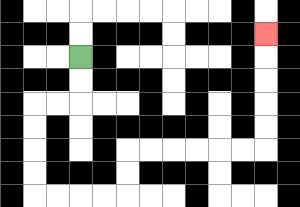{'start': '[3, 2]', 'end': '[11, 1]', 'path_directions': 'D,D,L,L,D,D,D,D,R,R,R,R,U,U,R,R,R,R,R,R,U,U,U,U,U', 'path_coordinates': '[[3, 2], [3, 3], [3, 4], [2, 4], [1, 4], [1, 5], [1, 6], [1, 7], [1, 8], [2, 8], [3, 8], [4, 8], [5, 8], [5, 7], [5, 6], [6, 6], [7, 6], [8, 6], [9, 6], [10, 6], [11, 6], [11, 5], [11, 4], [11, 3], [11, 2], [11, 1]]'}